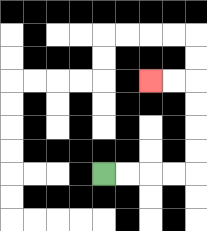{'start': '[4, 7]', 'end': '[6, 3]', 'path_directions': 'R,R,R,R,U,U,U,U,L,L', 'path_coordinates': '[[4, 7], [5, 7], [6, 7], [7, 7], [8, 7], [8, 6], [8, 5], [8, 4], [8, 3], [7, 3], [6, 3]]'}